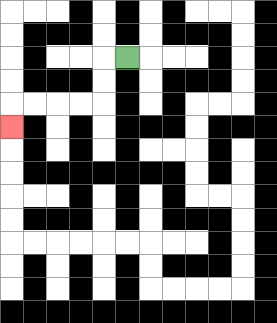{'start': '[5, 2]', 'end': '[0, 5]', 'path_directions': 'L,D,D,L,L,L,L,D', 'path_coordinates': '[[5, 2], [4, 2], [4, 3], [4, 4], [3, 4], [2, 4], [1, 4], [0, 4], [0, 5]]'}